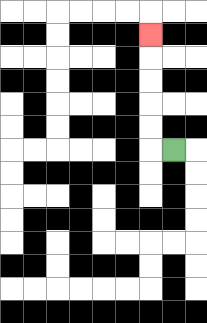{'start': '[7, 6]', 'end': '[6, 1]', 'path_directions': 'L,U,U,U,U,U', 'path_coordinates': '[[7, 6], [6, 6], [6, 5], [6, 4], [6, 3], [6, 2], [6, 1]]'}